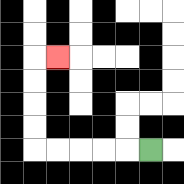{'start': '[6, 6]', 'end': '[2, 2]', 'path_directions': 'L,L,L,L,L,U,U,U,U,R', 'path_coordinates': '[[6, 6], [5, 6], [4, 6], [3, 6], [2, 6], [1, 6], [1, 5], [1, 4], [1, 3], [1, 2], [2, 2]]'}